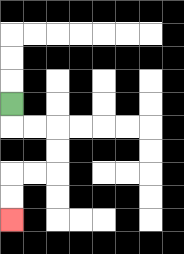{'start': '[0, 4]', 'end': '[0, 9]', 'path_directions': 'D,R,R,D,D,L,L,D,D', 'path_coordinates': '[[0, 4], [0, 5], [1, 5], [2, 5], [2, 6], [2, 7], [1, 7], [0, 7], [0, 8], [0, 9]]'}